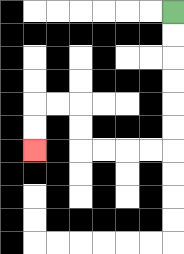{'start': '[7, 0]', 'end': '[1, 6]', 'path_directions': 'D,D,D,D,D,D,L,L,L,L,U,U,L,L,D,D', 'path_coordinates': '[[7, 0], [7, 1], [7, 2], [7, 3], [7, 4], [7, 5], [7, 6], [6, 6], [5, 6], [4, 6], [3, 6], [3, 5], [3, 4], [2, 4], [1, 4], [1, 5], [1, 6]]'}